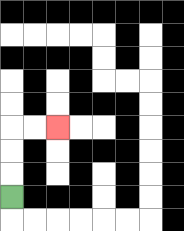{'start': '[0, 8]', 'end': '[2, 5]', 'path_directions': 'U,U,U,R,R', 'path_coordinates': '[[0, 8], [0, 7], [0, 6], [0, 5], [1, 5], [2, 5]]'}